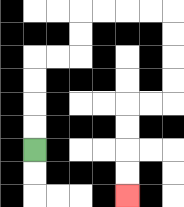{'start': '[1, 6]', 'end': '[5, 8]', 'path_directions': 'U,U,U,U,R,R,U,U,R,R,R,R,D,D,D,D,L,L,D,D,D,D', 'path_coordinates': '[[1, 6], [1, 5], [1, 4], [1, 3], [1, 2], [2, 2], [3, 2], [3, 1], [3, 0], [4, 0], [5, 0], [6, 0], [7, 0], [7, 1], [7, 2], [7, 3], [7, 4], [6, 4], [5, 4], [5, 5], [5, 6], [5, 7], [5, 8]]'}